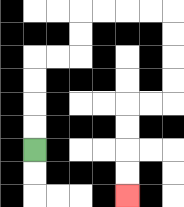{'start': '[1, 6]', 'end': '[5, 8]', 'path_directions': 'U,U,U,U,R,R,U,U,R,R,R,R,D,D,D,D,L,L,D,D,D,D', 'path_coordinates': '[[1, 6], [1, 5], [1, 4], [1, 3], [1, 2], [2, 2], [3, 2], [3, 1], [3, 0], [4, 0], [5, 0], [6, 0], [7, 0], [7, 1], [7, 2], [7, 3], [7, 4], [6, 4], [5, 4], [5, 5], [5, 6], [5, 7], [5, 8]]'}